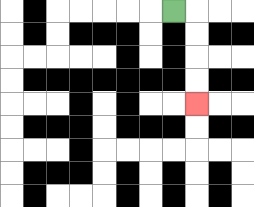{'start': '[7, 0]', 'end': '[8, 4]', 'path_directions': 'R,D,D,D,D', 'path_coordinates': '[[7, 0], [8, 0], [8, 1], [8, 2], [8, 3], [8, 4]]'}